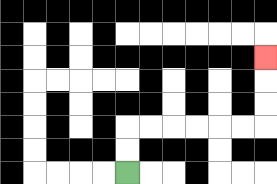{'start': '[5, 7]', 'end': '[11, 2]', 'path_directions': 'U,U,R,R,R,R,R,R,U,U,U', 'path_coordinates': '[[5, 7], [5, 6], [5, 5], [6, 5], [7, 5], [8, 5], [9, 5], [10, 5], [11, 5], [11, 4], [11, 3], [11, 2]]'}